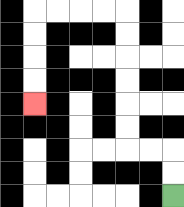{'start': '[7, 8]', 'end': '[1, 4]', 'path_directions': 'U,U,L,L,U,U,U,U,U,U,L,L,L,L,D,D,D,D', 'path_coordinates': '[[7, 8], [7, 7], [7, 6], [6, 6], [5, 6], [5, 5], [5, 4], [5, 3], [5, 2], [5, 1], [5, 0], [4, 0], [3, 0], [2, 0], [1, 0], [1, 1], [1, 2], [1, 3], [1, 4]]'}